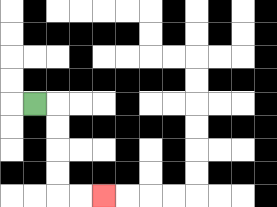{'start': '[1, 4]', 'end': '[4, 8]', 'path_directions': 'R,D,D,D,D,R,R', 'path_coordinates': '[[1, 4], [2, 4], [2, 5], [2, 6], [2, 7], [2, 8], [3, 8], [4, 8]]'}